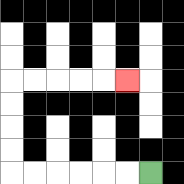{'start': '[6, 7]', 'end': '[5, 3]', 'path_directions': 'L,L,L,L,L,L,U,U,U,U,R,R,R,R,R', 'path_coordinates': '[[6, 7], [5, 7], [4, 7], [3, 7], [2, 7], [1, 7], [0, 7], [0, 6], [0, 5], [0, 4], [0, 3], [1, 3], [2, 3], [3, 3], [4, 3], [5, 3]]'}